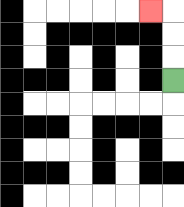{'start': '[7, 3]', 'end': '[6, 0]', 'path_directions': 'U,U,U,L', 'path_coordinates': '[[7, 3], [7, 2], [7, 1], [7, 0], [6, 0]]'}